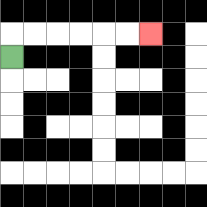{'start': '[0, 2]', 'end': '[6, 1]', 'path_directions': 'U,R,R,R,R,R,R', 'path_coordinates': '[[0, 2], [0, 1], [1, 1], [2, 1], [3, 1], [4, 1], [5, 1], [6, 1]]'}